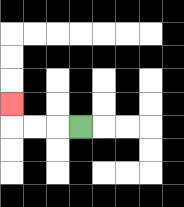{'start': '[3, 5]', 'end': '[0, 4]', 'path_directions': 'L,L,L,U', 'path_coordinates': '[[3, 5], [2, 5], [1, 5], [0, 5], [0, 4]]'}